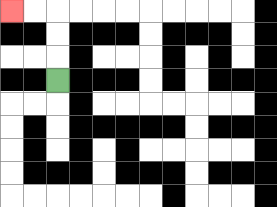{'start': '[2, 3]', 'end': '[0, 0]', 'path_directions': 'U,U,U,L,L', 'path_coordinates': '[[2, 3], [2, 2], [2, 1], [2, 0], [1, 0], [0, 0]]'}